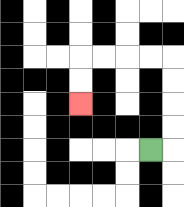{'start': '[6, 6]', 'end': '[3, 4]', 'path_directions': 'R,U,U,U,U,L,L,L,L,D,D', 'path_coordinates': '[[6, 6], [7, 6], [7, 5], [7, 4], [7, 3], [7, 2], [6, 2], [5, 2], [4, 2], [3, 2], [3, 3], [3, 4]]'}